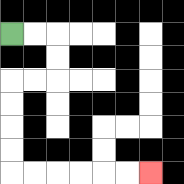{'start': '[0, 1]', 'end': '[6, 7]', 'path_directions': 'R,R,D,D,L,L,D,D,D,D,R,R,R,R,R,R', 'path_coordinates': '[[0, 1], [1, 1], [2, 1], [2, 2], [2, 3], [1, 3], [0, 3], [0, 4], [0, 5], [0, 6], [0, 7], [1, 7], [2, 7], [3, 7], [4, 7], [5, 7], [6, 7]]'}